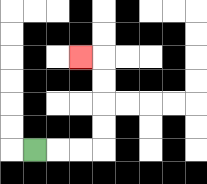{'start': '[1, 6]', 'end': '[3, 2]', 'path_directions': 'R,R,R,U,U,U,U,L', 'path_coordinates': '[[1, 6], [2, 6], [3, 6], [4, 6], [4, 5], [4, 4], [4, 3], [4, 2], [3, 2]]'}